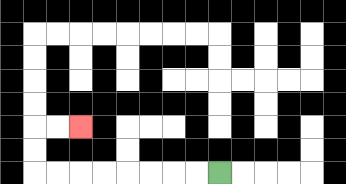{'start': '[9, 7]', 'end': '[3, 5]', 'path_directions': 'L,L,L,L,L,L,L,L,U,U,R,R', 'path_coordinates': '[[9, 7], [8, 7], [7, 7], [6, 7], [5, 7], [4, 7], [3, 7], [2, 7], [1, 7], [1, 6], [1, 5], [2, 5], [3, 5]]'}